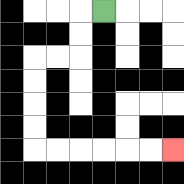{'start': '[4, 0]', 'end': '[7, 6]', 'path_directions': 'L,D,D,L,L,D,D,D,D,R,R,R,R,R,R', 'path_coordinates': '[[4, 0], [3, 0], [3, 1], [3, 2], [2, 2], [1, 2], [1, 3], [1, 4], [1, 5], [1, 6], [2, 6], [3, 6], [4, 6], [5, 6], [6, 6], [7, 6]]'}